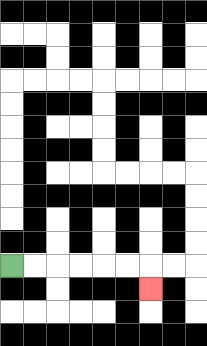{'start': '[0, 11]', 'end': '[6, 12]', 'path_directions': 'R,R,R,R,R,R,D', 'path_coordinates': '[[0, 11], [1, 11], [2, 11], [3, 11], [4, 11], [5, 11], [6, 11], [6, 12]]'}